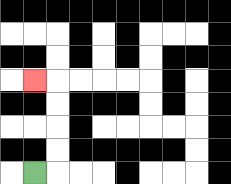{'start': '[1, 7]', 'end': '[1, 3]', 'path_directions': 'R,U,U,U,U,L', 'path_coordinates': '[[1, 7], [2, 7], [2, 6], [2, 5], [2, 4], [2, 3], [1, 3]]'}